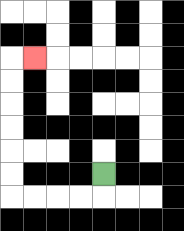{'start': '[4, 7]', 'end': '[1, 2]', 'path_directions': 'D,L,L,L,L,U,U,U,U,U,U,R', 'path_coordinates': '[[4, 7], [4, 8], [3, 8], [2, 8], [1, 8], [0, 8], [0, 7], [0, 6], [0, 5], [0, 4], [0, 3], [0, 2], [1, 2]]'}